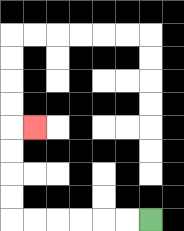{'start': '[6, 9]', 'end': '[1, 5]', 'path_directions': 'L,L,L,L,L,L,U,U,U,U,R', 'path_coordinates': '[[6, 9], [5, 9], [4, 9], [3, 9], [2, 9], [1, 9], [0, 9], [0, 8], [0, 7], [0, 6], [0, 5], [1, 5]]'}